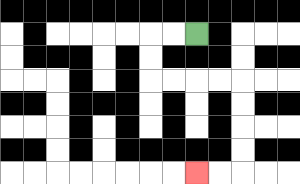{'start': '[8, 1]', 'end': '[8, 7]', 'path_directions': 'L,L,D,D,R,R,R,R,D,D,D,D,L,L', 'path_coordinates': '[[8, 1], [7, 1], [6, 1], [6, 2], [6, 3], [7, 3], [8, 3], [9, 3], [10, 3], [10, 4], [10, 5], [10, 6], [10, 7], [9, 7], [8, 7]]'}